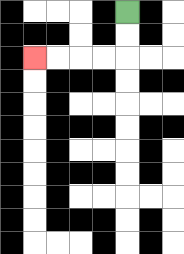{'start': '[5, 0]', 'end': '[1, 2]', 'path_directions': 'D,D,L,L,L,L', 'path_coordinates': '[[5, 0], [5, 1], [5, 2], [4, 2], [3, 2], [2, 2], [1, 2]]'}